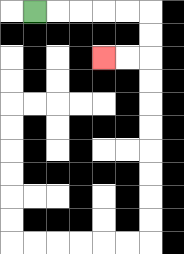{'start': '[1, 0]', 'end': '[4, 2]', 'path_directions': 'R,R,R,R,R,D,D,L,L', 'path_coordinates': '[[1, 0], [2, 0], [3, 0], [4, 0], [5, 0], [6, 0], [6, 1], [6, 2], [5, 2], [4, 2]]'}